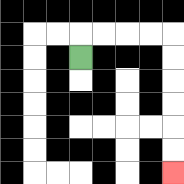{'start': '[3, 2]', 'end': '[7, 7]', 'path_directions': 'U,R,R,R,R,D,D,D,D,D,D', 'path_coordinates': '[[3, 2], [3, 1], [4, 1], [5, 1], [6, 1], [7, 1], [7, 2], [7, 3], [7, 4], [7, 5], [7, 6], [7, 7]]'}